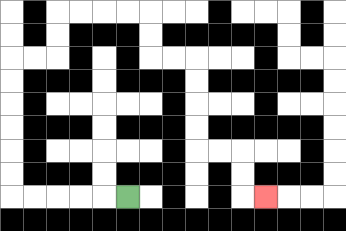{'start': '[5, 8]', 'end': '[11, 8]', 'path_directions': 'L,L,L,L,L,U,U,U,U,U,U,R,R,U,U,R,R,R,R,D,D,R,R,D,D,D,D,R,R,D,D,R', 'path_coordinates': '[[5, 8], [4, 8], [3, 8], [2, 8], [1, 8], [0, 8], [0, 7], [0, 6], [0, 5], [0, 4], [0, 3], [0, 2], [1, 2], [2, 2], [2, 1], [2, 0], [3, 0], [4, 0], [5, 0], [6, 0], [6, 1], [6, 2], [7, 2], [8, 2], [8, 3], [8, 4], [8, 5], [8, 6], [9, 6], [10, 6], [10, 7], [10, 8], [11, 8]]'}